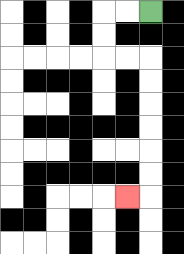{'start': '[6, 0]', 'end': '[5, 8]', 'path_directions': 'L,L,D,D,R,R,D,D,D,D,D,D,L', 'path_coordinates': '[[6, 0], [5, 0], [4, 0], [4, 1], [4, 2], [5, 2], [6, 2], [6, 3], [6, 4], [6, 5], [6, 6], [6, 7], [6, 8], [5, 8]]'}